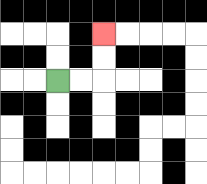{'start': '[2, 3]', 'end': '[4, 1]', 'path_directions': 'R,R,U,U', 'path_coordinates': '[[2, 3], [3, 3], [4, 3], [4, 2], [4, 1]]'}